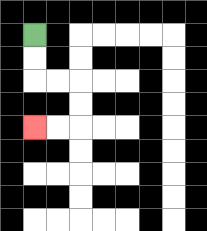{'start': '[1, 1]', 'end': '[1, 5]', 'path_directions': 'D,D,R,R,D,D,L,L', 'path_coordinates': '[[1, 1], [1, 2], [1, 3], [2, 3], [3, 3], [3, 4], [3, 5], [2, 5], [1, 5]]'}